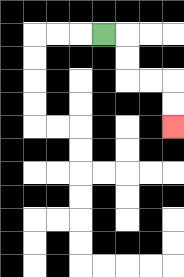{'start': '[4, 1]', 'end': '[7, 5]', 'path_directions': 'R,D,D,R,R,D,D', 'path_coordinates': '[[4, 1], [5, 1], [5, 2], [5, 3], [6, 3], [7, 3], [7, 4], [7, 5]]'}